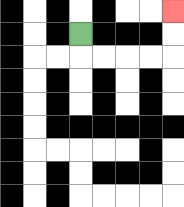{'start': '[3, 1]', 'end': '[7, 0]', 'path_directions': 'D,R,R,R,R,U,U', 'path_coordinates': '[[3, 1], [3, 2], [4, 2], [5, 2], [6, 2], [7, 2], [7, 1], [7, 0]]'}